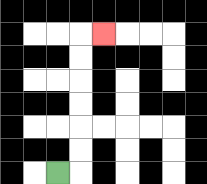{'start': '[2, 7]', 'end': '[4, 1]', 'path_directions': 'R,U,U,U,U,U,U,R', 'path_coordinates': '[[2, 7], [3, 7], [3, 6], [3, 5], [3, 4], [3, 3], [3, 2], [3, 1], [4, 1]]'}